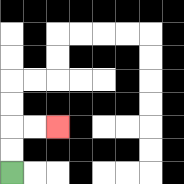{'start': '[0, 7]', 'end': '[2, 5]', 'path_directions': 'U,U,R,R', 'path_coordinates': '[[0, 7], [0, 6], [0, 5], [1, 5], [2, 5]]'}